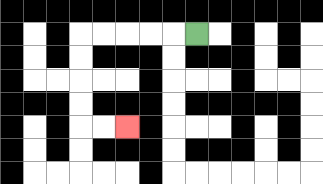{'start': '[8, 1]', 'end': '[5, 5]', 'path_directions': 'L,L,L,L,L,D,D,D,D,R,R', 'path_coordinates': '[[8, 1], [7, 1], [6, 1], [5, 1], [4, 1], [3, 1], [3, 2], [3, 3], [3, 4], [3, 5], [4, 5], [5, 5]]'}